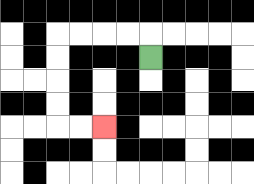{'start': '[6, 2]', 'end': '[4, 5]', 'path_directions': 'U,L,L,L,L,D,D,D,D,R,R', 'path_coordinates': '[[6, 2], [6, 1], [5, 1], [4, 1], [3, 1], [2, 1], [2, 2], [2, 3], [2, 4], [2, 5], [3, 5], [4, 5]]'}